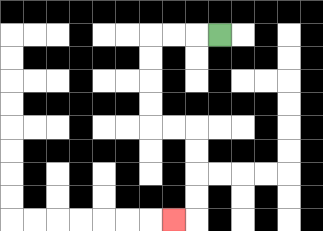{'start': '[9, 1]', 'end': '[7, 9]', 'path_directions': 'L,L,L,D,D,D,D,R,R,D,D,D,D,L', 'path_coordinates': '[[9, 1], [8, 1], [7, 1], [6, 1], [6, 2], [6, 3], [6, 4], [6, 5], [7, 5], [8, 5], [8, 6], [8, 7], [8, 8], [8, 9], [7, 9]]'}